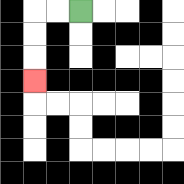{'start': '[3, 0]', 'end': '[1, 3]', 'path_directions': 'L,L,D,D,D', 'path_coordinates': '[[3, 0], [2, 0], [1, 0], [1, 1], [1, 2], [1, 3]]'}